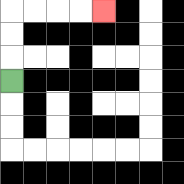{'start': '[0, 3]', 'end': '[4, 0]', 'path_directions': 'U,U,U,R,R,R,R', 'path_coordinates': '[[0, 3], [0, 2], [0, 1], [0, 0], [1, 0], [2, 0], [3, 0], [4, 0]]'}